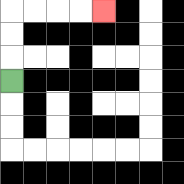{'start': '[0, 3]', 'end': '[4, 0]', 'path_directions': 'U,U,U,R,R,R,R', 'path_coordinates': '[[0, 3], [0, 2], [0, 1], [0, 0], [1, 0], [2, 0], [3, 0], [4, 0]]'}